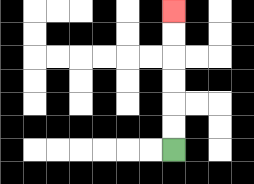{'start': '[7, 6]', 'end': '[7, 0]', 'path_directions': 'U,U,U,U,U,U', 'path_coordinates': '[[7, 6], [7, 5], [7, 4], [7, 3], [7, 2], [7, 1], [7, 0]]'}